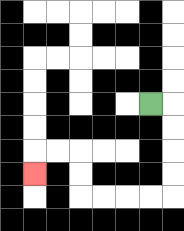{'start': '[6, 4]', 'end': '[1, 7]', 'path_directions': 'R,D,D,D,D,L,L,L,L,U,U,L,L,D', 'path_coordinates': '[[6, 4], [7, 4], [7, 5], [7, 6], [7, 7], [7, 8], [6, 8], [5, 8], [4, 8], [3, 8], [3, 7], [3, 6], [2, 6], [1, 6], [1, 7]]'}